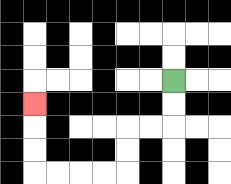{'start': '[7, 3]', 'end': '[1, 4]', 'path_directions': 'D,D,L,L,D,D,L,L,L,L,U,U,U', 'path_coordinates': '[[7, 3], [7, 4], [7, 5], [6, 5], [5, 5], [5, 6], [5, 7], [4, 7], [3, 7], [2, 7], [1, 7], [1, 6], [1, 5], [1, 4]]'}